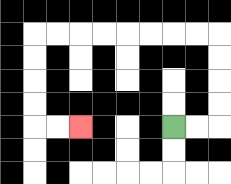{'start': '[7, 5]', 'end': '[3, 5]', 'path_directions': 'R,R,U,U,U,U,L,L,L,L,L,L,L,L,D,D,D,D,R,R', 'path_coordinates': '[[7, 5], [8, 5], [9, 5], [9, 4], [9, 3], [9, 2], [9, 1], [8, 1], [7, 1], [6, 1], [5, 1], [4, 1], [3, 1], [2, 1], [1, 1], [1, 2], [1, 3], [1, 4], [1, 5], [2, 5], [3, 5]]'}